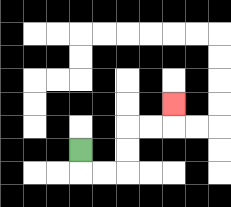{'start': '[3, 6]', 'end': '[7, 4]', 'path_directions': 'D,R,R,U,U,R,R,U', 'path_coordinates': '[[3, 6], [3, 7], [4, 7], [5, 7], [5, 6], [5, 5], [6, 5], [7, 5], [7, 4]]'}